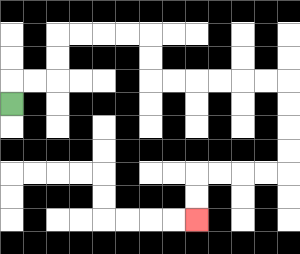{'start': '[0, 4]', 'end': '[8, 9]', 'path_directions': 'U,R,R,U,U,R,R,R,R,D,D,R,R,R,R,R,R,D,D,D,D,L,L,L,L,D,D', 'path_coordinates': '[[0, 4], [0, 3], [1, 3], [2, 3], [2, 2], [2, 1], [3, 1], [4, 1], [5, 1], [6, 1], [6, 2], [6, 3], [7, 3], [8, 3], [9, 3], [10, 3], [11, 3], [12, 3], [12, 4], [12, 5], [12, 6], [12, 7], [11, 7], [10, 7], [9, 7], [8, 7], [8, 8], [8, 9]]'}